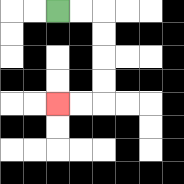{'start': '[2, 0]', 'end': '[2, 4]', 'path_directions': 'R,R,D,D,D,D,L,L', 'path_coordinates': '[[2, 0], [3, 0], [4, 0], [4, 1], [4, 2], [4, 3], [4, 4], [3, 4], [2, 4]]'}